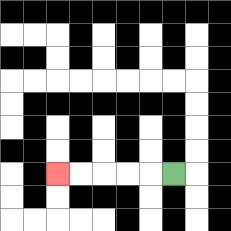{'start': '[7, 7]', 'end': '[2, 7]', 'path_directions': 'L,L,L,L,L', 'path_coordinates': '[[7, 7], [6, 7], [5, 7], [4, 7], [3, 7], [2, 7]]'}